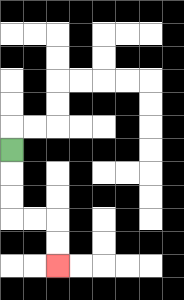{'start': '[0, 6]', 'end': '[2, 11]', 'path_directions': 'D,D,D,R,R,D,D', 'path_coordinates': '[[0, 6], [0, 7], [0, 8], [0, 9], [1, 9], [2, 9], [2, 10], [2, 11]]'}